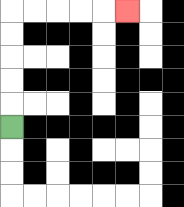{'start': '[0, 5]', 'end': '[5, 0]', 'path_directions': 'U,U,U,U,U,R,R,R,R,R', 'path_coordinates': '[[0, 5], [0, 4], [0, 3], [0, 2], [0, 1], [0, 0], [1, 0], [2, 0], [3, 0], [4, 0], [5, 0]]'}